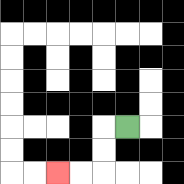{'start': '[5, 5]', 'end': '[2, 7]', 'path_directions': 'L,D,D,L,L', 'path_coordinates': '[[5, 5], [4, 5], [4, 6], [4, 7], [3, 7], [2, 7]]'}